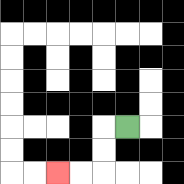{'start': '[5, 5]', 'end': '[2, 7]', 'path_directions': 'L,D,D,L,L', 'path_coordinates': '[[5, 5], [4, 5], [4, 6], [4, 7], [3, 7], [2, 7]]'}